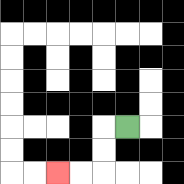{'start': '[5, 5]', 'end': '[2, 7]', 'path_directions': 'L,D,D,L,L', 'path_coordinates': '[[5, 5], [4, 5], [4, 6], [4, 7], [3, 7], [2, 7]]'}